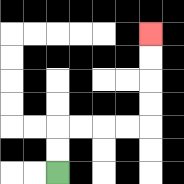{'start': '[2, 7]', 'end': '[6, 1]', 'path_directions': 'U,U,R,R,R,R,U,U,U,U', 'path_coordinates': '[[2, 7], [2, 6], [2, 5], [3, 5], [4, 5], [5, 5], [6, 5], [6, 4], [6, 3], [6, 2], [6, 1]]'}